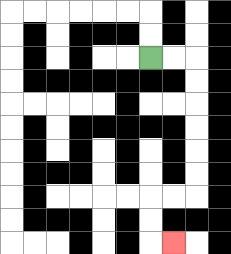{'start': '[6, 2]', 'end': '[7, 10]', 'path_directions': 'R,R,D,D,D,D,D,D,L,L,D,D,R', 'path_coordinates': '[[6, 2], [7, 2], [8, 2], [8, 3], [8, 4], [8, 5], [8, 6], [8, 7], [8, 8], [7, 8], [6, 8], [6, 9], [6, 10], [7, 10]]'}